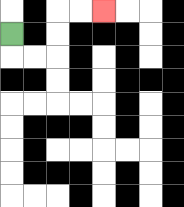{'start': '[0, 1]', 'end': '[4, 0]', 'path_directions': 'D,R,R,U,U,R,R', 'path_coordinates': '[[0, 1], [0, 2], [1, 2], [2, 2], [2, 1], [2, 0], [3, 0], [4, 0]]'}